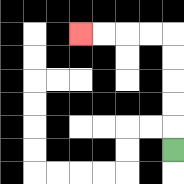{'start': '[7, 6]', 'end': '[3, 1]', 'path_directions': 'U,U,U,U,U,L,L,L,L', 'path_coordinates': '[[7, 6], [7, 5], [7, 4], [7, 3], [7, 2], [7, 1], [6, 1], [5, 1], [4, 1], [3, 1]]'}